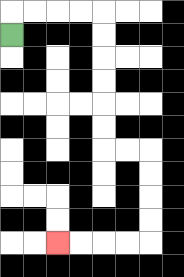{'start': '[0, 1]', 'end': '[2, 10]', 'path_directions': 'U,R,R,R,R,D,D,D,D,D,D,R,R,D,D,D,D,L,L,L,L', 'path_coordinates': '[[0, 1], [0, 0], [1, 0], [2, 0], [3, 0], [4, 0], [4, 1], [4, 2], [4, 3], [4, 4], [4, 5], [4, 6], [5, 6], [6, 6], [6, 7], [6, 8], [6, 9], [6, 10], [5, 10], [4, 10], [3, 10], [2, 10]]'}